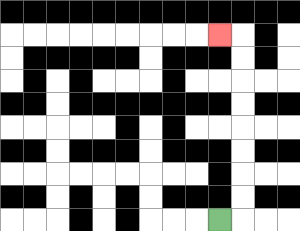{'start': '[9, 9]', 'end': '[9, 1]', 'path_directions': 'R,U,U,U,U,U,U,U,U,L', 'path_coordinates': '[[9, 9], [10, 9], [10, 8], [10, 7], [10, 6], [10, 5], [10, 4], [10, 3], [10, 2], [10, 1], [9, 1]]'}